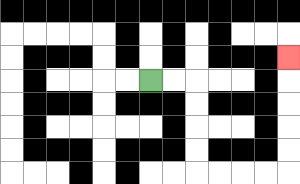{'start': '[6, 3]', 'end': '[12, 2]', 'path_directions': 'R,R,D,D,D,D,R,R,R,R,U,U,U,U,U', 'path_coordinates': '[[6, 3], [7, 3], [8, 3], [8, 4], [8, 5], [8, 6], [8, 7], [9, 7], [10, 7], [11, 7], [12, 7], [12, 6], [12, 5], [12, 4], [12, 3], [12, 2]]'}